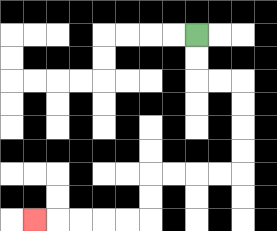{'start': '[8, 1]', 'end': '[1, 9]', 'path_directions': 'D,D,R,R,D,D,D,D,L,L,L,L,D,D,L,L,L,L,L', 'path_coordinates': '[[8, 1], [8, 2], [8, 3], [9, 3], [10, 3], [10, 4], [10, 5], [10, 6], [10, 7], [9, 7], [8, 7], [7, 7], [6, 7], [6, 8], [6, 9], [5, 9], [4, 9], [3, 9], [2, 9], [1, 9]]'}